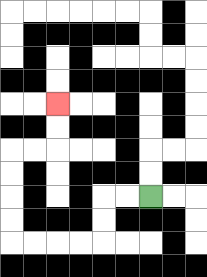{'start': '[6, 8]', 'end': '[2, 4]', 'path_directions': 'L,L,D,D,L,L,L,L,U,U,U,U,R,R,U,U', 'path_coordinates': '[[6, 8], [5, 8], [4, 8], [4, 9], [4, 10], [3, 10], [2, 10], [1, 10], [0, 10], [0, 9], [0, 8], [0, 7], [0, 6], [1, 6], [2, 6], [2, 5], [2, 4]]'}